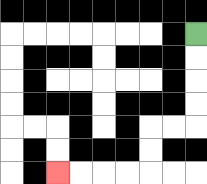{'start': '[8, 1]', 'end': '[2, 7]', 'path_directions': 'D,D,D,D,L,L,D,D,L,L,L,L', 'path_coordinates': '[[8, 1], [8, 2], [8, 3], [8, 4], [8, 5], [7, 5], [6, 5], [6, 6], [6, 7], [5, 7], [4, 7], [3, 7], [2, 7]]'}